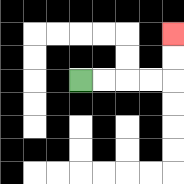{'start': '[3, 3]', 'end': '[7, 1]', 'path_directions': 'R,R,R,R,U,U', 'path_coordinates': '[[3, 3], [4, 3], [5, 3], [6, 3], [7, 3], [7, 2], [7, 1]]'}